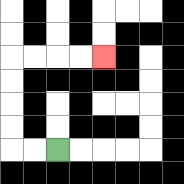{'start': '[2, 6]', 'end': '[4, 2]', 'path_directions': 'L,L,U,U,U,U,R,R,R,R', 'path_coordinates': '[[2, 6], [1, 6], [0, 6], [0, 5], [0, 4], [0, 3], [0, 2], [1, 2], [2, 2], [3, 2], [4, 2]]'}